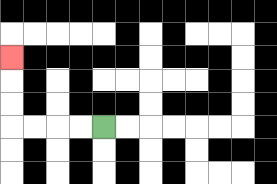{'start': '[4, 5]', 'end': '[0, 2]', 'path_directions': 'L,L,L,L,U,U,U', 'path_coordinates': '[[4, 5], [3, 5], [2, 5], [1, 5], [0, 5], [0, 4], [0, 3], [0, 2]]'}